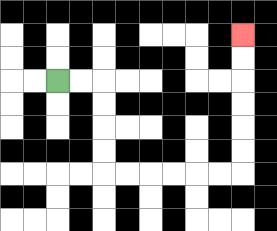{'start': '[2, 3]', 'end': '[10, 1]', 'path_directions': 'R,R,D,D,D,D,R,R,R,R,R,R,U,U,U,U,U,U', 'path_coordinates': '[[2, 3], [3, 3], [4, 3], [4, 4], [4, 5], [4, 6], [4, 7], [5, 7], [6, 7], [7, 7], [8, 7], [9, 7], [10, 7], [10, 6], [10, 5], [10, 4], [10, 3], [10, 2], [10, 1]]'}